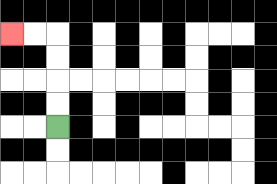{'start': '[2, 5]', 'end': '[0, 1]', 'path_directions': 'U,U,U,U,L,L', 'path_coordinates': '[[2, 5], [2, 4], [2, 3], [2, 2], [2, 1], [1, 1], [0, 1]]'}